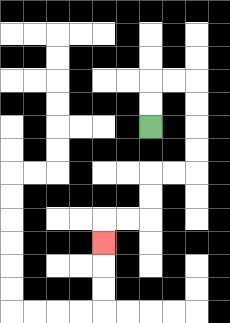{'start': '[6, 5]', 'end': '[4, 10]', 'path_directions': 'U,U,R,R,D,D,D,D,L,L,D,D,L,L,D', 'path_coordinates': '[[6, 5], [6, 4], [6, 3], [7, 3], [8, 3], [8, 4], [8, 5], [8, 6], [8, 7], [7, 7], [6, 7], [6, 8], [6, 9], [5, 9], [4, 9], [4, 10]]'}